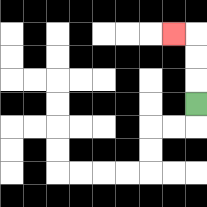{'start': '[8, 4]', 'end': '[7, 1]', 'path_directions': 'U,U,U,L', 'path_coordinates': '[[8, 4], [8, 3], [8, 2], [8, 1], [7, 1]]'}